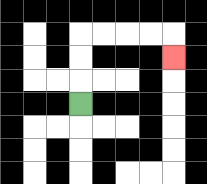{'start': '[3, 4]', 'end': '[7, 2]', 'path_directions': 'U,U,U,R,R,R,R,D', 'path_coordinates': '[[3, 4], [3, 3], [3, 2], [3, 1], [4, 1], [5, 1], [6, 1], [7, 1], [7, 2]]'}